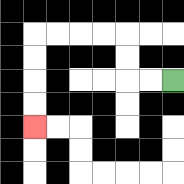{'start': '[7, 3]', 'end': '[1, 5]', 'path_directions': 'L,L,U,U,L,L,L,L,D,D,D,D', 'path_coordinates': '[[7, 3], [6, 3], [5, 3], [5, 2], [5, 1], [4, 1], [3, 1], [2, 1], [1, 1], [1, 2], [1, 3], [1, 4], [1, 5]]'}